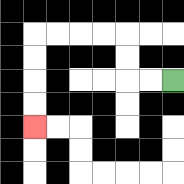{'start': '[7, 3]', 'end': '[1, 5]', 'path_directions': 'L,L,U,U,L,L,L,L,D,D,D,D', 'path_coordinates': '[[7, 3], [6, 3], [5, 3], [5, 2], [5, 1], [4, 1], [3, 1], [2, 1], [1, 1], [1, 2], [1, 3], [1, 4], [1, 5]]'}